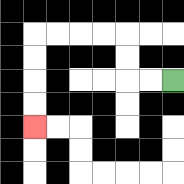{'start': '[7, 3]', 'end': '[1, 5]', 'path_directions': 'L,L,U,U,L,L,L,L,D,D,D,D', 'path_coordinates': '[[7, 3], [6, 3], [5, 3], [5, 2], [5, 1], [4, 1], [3, 1], [2, 1], [1, 1], [1, 2], [1, 3], [1, 4], [1, 5]]'}